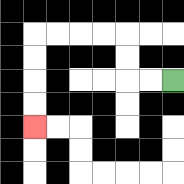{'start': '[7, 3]', 'end': '[1, 5]', 'path_directions': 'L,L,U,U,L,L,L,L,D,D,D,D', 'path_coordinates': '[[7, 3], [6, 3], [5, 3], [5, 2], [5, 1], [4, 1], [3, 1], [2, 1], [1, 1], [1, 2], [1, 3], [1, 4], [1, 5]]'}